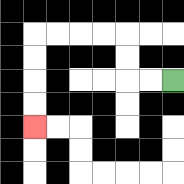{'start': '[7, 3]', 'end': '[1, 5]', 'path_directions': 'L,L,U,U,L,L,L,L,D,D,D,D', 'path_coordinates': '[[7, 3], [6, 3], [5, 3], [5, 2], [5, 1], [4, 1], [3, 1], [2, 1], [1, 1], [1, 2], [1, 3], [1, 4], [1, 5]]'}